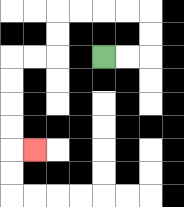{'start': '[4, 2]', 'end': '[1, 6]', 'path_directions': 'R,R,U,U,L,L,L,L,D,D,L,L,D,D,D,D,R', 'path_coordinates': '[[4, 2], [5, 2], [6, 2], [6, 1], [6, 0], [5, 0], [4, 0], [3, 0], [2, 0], [2, 1], [2, 2], [1, 2], [0, 2], [0, 3], [0, 4], [0, 5], [0, 6], [1, 6]]'}